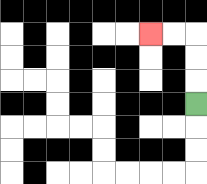{'start': '[8, 4]', 'end': '[6, 1]', 'path_directions': 'U,U,U,L,L', 'path_coordinates': '[[8, 4], [8, 3], [8, 2], [8, 1], [7, 1], [6, 1]]'}